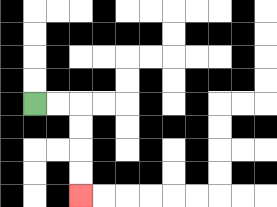{'start': '[1, 4]', 'end': '[3, 8]', 'path_directions': 'R,R,D,D,D,D', 'path_coordinates': '[[1, 4], [2, 4], [3, 4], [3, 5], [3, 6], [3, 7], [3, 8]]'}